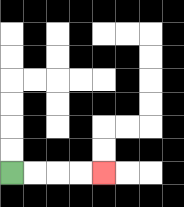{'start': '[0, 7]', 'end': '[4, 7]', 'path_directions': 'R,R,R,R', 'path_coordinates': '[[0, 7], [1, 7], [2, 7], [3, 7], [4, 7]]'}